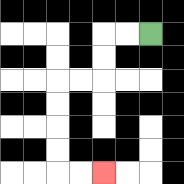{'start': '[6, 1]', 'end': '[4, 7]', 'path_directions': 'L,L,D,D,L,L,D,D,D,D,R,R', 'path_coordinates': '[[6, 1], [5, 1], [4, 1], [4, 2], [4, 3], [3, 3], [2, 3], [2, 4], [2, 5], [2, 6], [2, 7], [3, 7], [4, 7]]'}